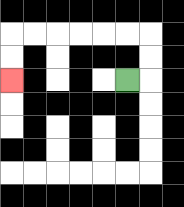{'start': '[5, 3]', 'end': '[0, 3]', 'path_directions': 'R,U,U,L,L,L,L,L,L,D,D', 'path_coordinates': '[[5, 3], [6, 3], [6, 2], [6, 1], [5, 1], [4, 1], [3, 1], [2, 1], [1, 1], [0, 1], [0, 2], [0, 3]]'}